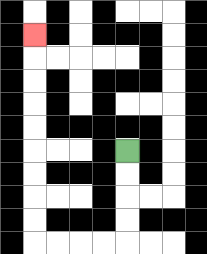{'start': '[5, 6]', 'end': '[1, 1]', 'path_directions': 'D,D,D,D,L,L,L,L,U,U,U,U,U,U,U,U,U', 'path_coordinates': '[[5, 6], [5, 7], [5, 8], [5, 9], [5, 10], [4, 10], [3, 10], [2, 10], [1, 10], [1, 9], [1, 8], [1, 7], [1, 6], [1, 5], [1, 4], [1, 3], [1, 2], [1, 1]]'}